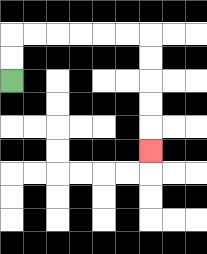{'start': '[0, 3]', 'end': '[6, 6]', 'path_directions': 'U,U,R,R,R,R,R,R,D,D,D,D,D', 'path_coordinates': '[[0, 3], [0, 2], [0, 1], [1, 1], [2, 1], [3, 1], [4, 1], [5, 1], [6, 1], [6, 2], [6, 3], [6, 4], [6, 5], [6, 6]]'}